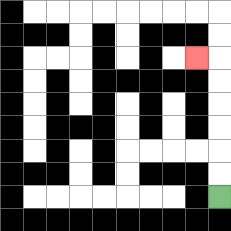{'start': '[9, 8]', 'end': '[8, 2]', 'path_directions': 'U,U,U,U,U,U,L', 'path_coordinates': '[[9, 8], [9, 7], [9, 6], [9, 5], [9, 4], [9, 3], [9, 2], [8, 2]]'}